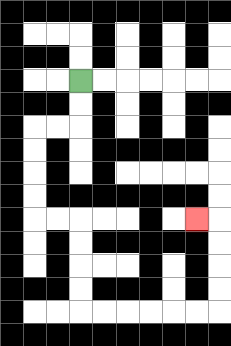{'start': '[3, 3]', 'end': '[8, 9]', 'path_directions': 'D,D,L,L,D,D,D,D,R,R,D,D,D,D,R,R,R,R,R,R,U,U,U,U,L', 'path_coordinates': '[[3, 3], [3, 4], [3, 5], [2, 5], [1, 5], [1, 6], [1, 7], [1, 8], [1, 9], [2, 9], [3, 9], [3, 10], [3, 11], [3, 12], [3, 13], [4, 13], [5, 13], [6, 13], [7, 13], [8, 13], [9, 13], [9, 12], [9, 11], [9, 10], [9, 9], [8, 9]]'}